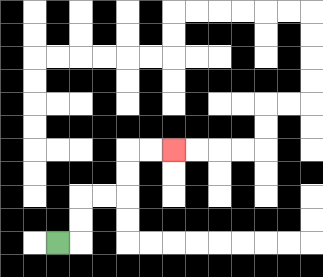{'start': '[2, 10]', 'end': '[7, 6]', 'path_directions': 'R,U,U,R,R,U,U,R,R', 'path_coordinates': '[[2, 10], [3, 10], [3, 9], [3, 8], [4, 8], [5, 8], [5, 7], [5, 6], [6, 6], [7, 6]]'}